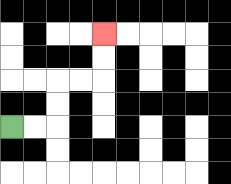{'start': '[0, 5]', 'end': '[4, 1]', 'path_directions': 'R,R,U,U,R,R,U,U', 'path_coordinates': '[[0, 5], [1, 5], [2, 5], [2, 4], [2, 3], [3, 3], [4, 3], [4, 2], [4, 1]]'}